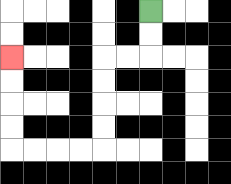{'start': '[6, 0]', 'end': '[0, 2]', 'path_directions': 'D,D,L,L,D,D,D,D,L,L,L,L,U,U,U,U', 'path_coordinates': '[[6, 0], [6, 1], [6, 2], [5, 2], [4, 2], [4, 3], [4, 4], [4, 5], [4, 6], [3, 6], [2, 6], [1, 6], [0, 6], [0, 5], [0, 4], [0, 3], [0, 2]]'}